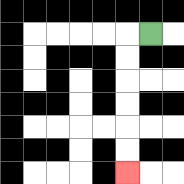{'start': '[6, 1]', 'end': '[5, 7]', 'path_directions': 'L,D,D,D,D,D,D', 'path_coordinates': '[[6, 1], [5, 1], [5, 2], [5, 3], [5, 4], [5, 5], [5, 6], [5, 7]]'}